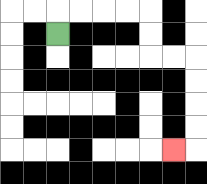{'start': '[2, 1]', 'end': '[7, 6]', 'path_directions': 'U,R,R,R,R,D,D,R,R,D,D,D,D,L', 'path_coordinates': '[[2, 1], [2, 0], [3, 0], [4, 0], [5, 0], [6, 0], [6, 1], [6, 2], [7, 2], [8, 2], [8, 3], [8, 4], [8, 5], [8, 6], [7, 6]]'}